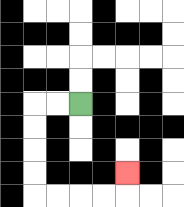{'start': '[3, 4]', 'end': '[5, 7]', 'path_directions': 'L,L,D,D,D,D,R,R,R,R,U', 'path_coordinates': '[[3, 4], [2, 4], [1, 4], [1, 5], [1, 6], [1, 7], [1, 8], [2, 8], [3, 8], [4, 8], [5, 8], [5, 7]]'}